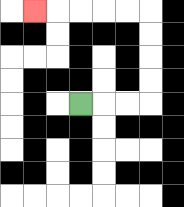{'start': '[3, 4]', 'end': '[1, 0]', 'path_directions': 'R,R,R,U,U,U,U,L,L,L,L,L', 'path_coordinates': '[[3, 4], [4, 4], [5, 4], [6, 4], [6, 3], [6, 2], [6, 1], [6, 0], [5, 0], [4, 0], [3, 0], [2, 0], [1, 0]]'}